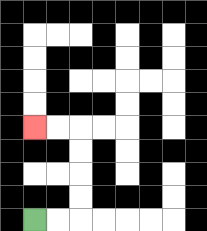{'start': '[1, 9]', 'end': '[1, 5]', 'path_directions': 'R,R,U,U,U,U,L,L', 'path_coordinates': '[[1, 9], [2, 9], [3, 9], [3, 8], [3, 7], [3, 6], [3, 5], [2, 5], [1, 5]]'}